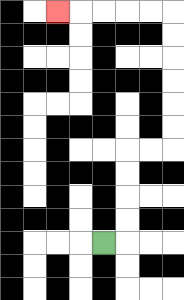{'start': '[4, 10]', 'end': '[2, 0]', 'path_directions': 'R,U,U,U,U,R,R,U,U,U,U,U,U,L,L,L,L,L', 'path_coordinates': '[[4, 10], [5, 10], [5, 9], [5, 8], [5, 7], [5, 6], [6, 6], [7, 6], [7, 5], [7, 4], [7, 3], [7, 2], [7, 1], [7, 0], [6, 0], [5, 0], [4, 0], [3, 0], [2, 0]]'}